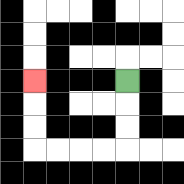{'start': '[5, 3]', 'end': '[1, 3]', 'path_directions': 'D,D,D,L,L,L,L,U,U,U', 'path_coordinates': '[[5, 3], [5, 4], [5, 5], [5, 6], [4, 6], [3, 6], [2, 6], [1, 6], [1, 5], [1, 4], [1, 3]]'}